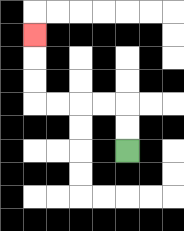{'start': '[5, 6]', 'end': '[1, 1]', 'path_directions': 'U,U,L,L,L,L,U,U,U', 'path_coordinates': '[[5, 6], [5, 5], [5, 4], [4, 4], [3, 4], [2, 4], [1, 4], [1, 3], [1, 2], [1, 1]]'}